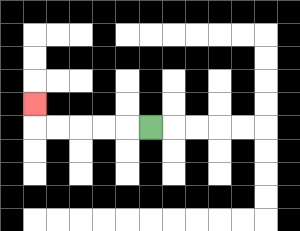{'start': '[6, 5]', 'end': '[1, 4]', 'path_directions': 'L,L,L,L,L,U', 'path_coordinates': '[[6, 5], [5, 5], [4, 5], [3, 5], [2, 5], [1, 5], [1, 4]]'}